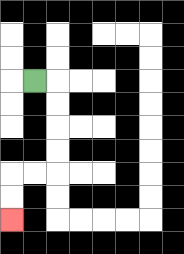{'start': '[1, 3]', 'end': '[0, 9]', 'path_directions': 'R,D,D,D,D,L,L,D,D', 'path_coordinates': '[[1, 3], [2, 3], [2, 4], [2, 5], [2, 6], [2, 7], [1, 7], [0, 7], [0, 8], [0, 9]]'}